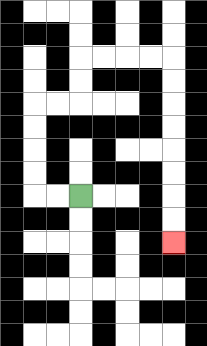{'start': '[3, 8]', 'end': '[7, 10]', 'path_directions': 'L,L,U,U,U,U,R,R,U,U,R,R,R,R,D,D,D,D,D,D,D,D', 'path_coordinates': '[[3, 8], [2, 8], [1, 8], [1, 7], [1, 6], [1, 5], [1, 4], [2, 4], [3, 4], [3, 3], [3, 2], [4, 2], [5, 2], [6, 2], [7, 2], [7, 3], [7, 4], [7, 5], [7, 6], [7, 7], [7, 8], [7, 9], [7, 10]]'}